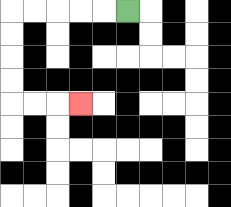{'start': '[5, 0]', 'end': '[3, 4]', 'path_directions': 'L,L,L,L,L,D,D,D,D,R,R,R', 'path_coordinates': '[[5, 0], [4, 0], [3, 0], [2, 0], [1, 0], [0, 0], [0, 1], [0, 2], [0, 3], [0, 4], [1, 4], [2, 4], [3, 4]]'}